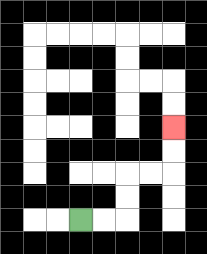{'start': '[3, 9]', 'end': '[7, 5]', 'path_directions': 'R,R,U,U,R,R,U,U', 'path_coordinates': '[[3, 9], [4, 9], [5, 9], [5, 8], [5, 7], [6, 7], [7, 7], [7, 6], [7, 5]]'}